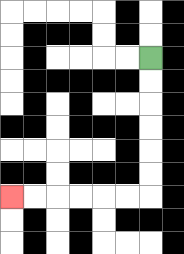{'start': '[6, 2]', 'end': '[0, 8]', 'path_directions': 'D,D,D,D,D,D,L,L,L,L,L,L', 'path_coordinates': '[[6, 2], [6, 3], [6, 4], [6, 5], [6, 6], [6, 7], [6, 8], [5, 8], [4, 8], [3, 8], [2, 8], [1, 8], [0, 8]]'}